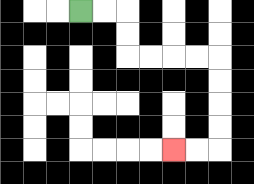{'start': '[3, 0]', 'end': '[7, 6]', 'path_directions': 'R,R,D,D,R,R,R,R,D,D,D,D,L,L', 'path_coordinates': '[[3, 0], [4, 0], [5, 0], [5, 1], [5, 2], [6, 2], [7, 2], [8, 2], [9, 2], [9, 3], [9, 4], [9, 5], [9, 6], [8, 6], [7, 6]]'}